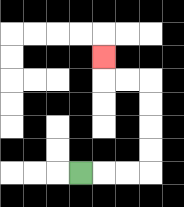{'start': '[3, 7]', 'end': '[4, 2]', 'path_directions': 'R,R,R,U,U,U,U,L,L,U', 'path_coordinates': '[[3, 7], [4, 7], [5, 7], [6, 7], [6, 6], [6, 5], [6, 4], [6, 3], [5, 3], [4, 3], [4, 2]]'}